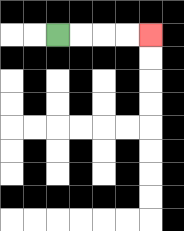{'start': '[2, 1]', 'end': '[6, 1]', 'path_directions': 'R,R,R,R', 'path_coordinates': '[[2, 1], [3, 1], [4, 1], [5, 1], [6, 1]]'}